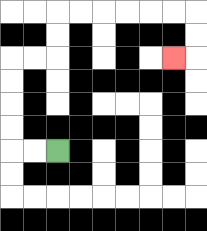{'start': '[2, 6]', 'end': '[7, 2]', 'path_directions': 'L,L,U,U,U,U,R,R,U,U,R,R,R,R,R,R,D,D,L', 'path_coordinates': '[[2, 6], [1, 6], [0, 6], [0, 5], [0, 4], [0, 3], [0, 2], [1, 2], [2, 2], [2, 1], [2, 0], [3, 0], [4, 0], [5, 0], [6, 0], [7, 0], [8, 0], [8, 1], [8, 2], [7, 2]]'}